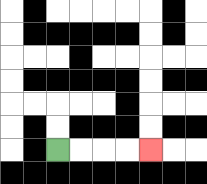{'start': '[2, 6]', 'end': '[6, 6]', 'path_directions': 'R,R,R,R', 'path_coordinates': '[[2, 6], [3, 6], [4, 6], [5, 6], [6, 6]]'}